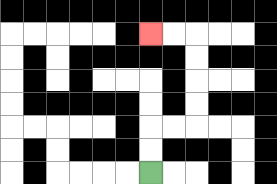{'start': '[6, 7]', 'end': '[6, 1]', 'path_directions': 'U,U,R,R,U,U,U,U,L,L', 'path_coordinates': '[[6, 7], [6, 6], [6, 5], [7, 5], [8, 5], [8, 4], [8, 3], [8, 2], [8, 1], [7, 1], [6, 1]]'}